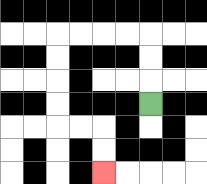{'start': '[6, 4]', 'end': '[4, 7]', 'path_directions': 'U,U,U,L,L,L,L,D,D,D,D,R,R,D,D', 'path_coordinates': '[[6, 4], [6, 3], [6, 2], [6, 1], [5, 1], [4, 1], [3, 1], [2, 1], [2, 2], [2, 3], [2, 4], [2, 5], [3, 5], [4, 5], [4, 6], [4, 7]]'}